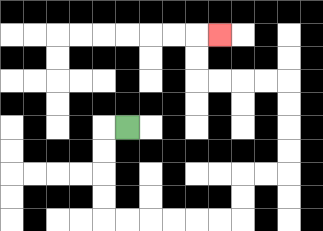{'start': '[5, 5]', 'end': '[9, 1]', 'path_directions': 'L,D,D,D,D,R,R,R,R,R,R,U,U,R,R,U,U,U,U,L,L,L,L,U,U,R', 'path_coordinates': '[[5, 5], [4, 5], [4, 6], [4, 7], [4, 8], [4, 9], [5, 9], [6, 9], [7, 9], [8, 9], [9, 9], [10, 9], [10, 8], [10, 7], [11, 7], [12, 7], [12, 6], [12, 5], [12, 4], [12, 3], [11, 3], [10, 3], [9, 3], [8, 3], [8, 2], [8, 1], [9, 1]]'}